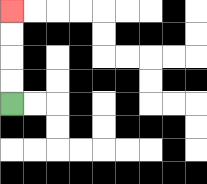{'start': '[0, 4]', 'end': '[0, 0]', 'path_directions': 'U,U,U,U', 'path_coordinates': '[[0, 4], [0, 3], [0, 2], [0, 1], [0, 0]]'}